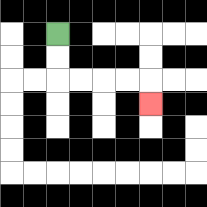{'start': '[2, 1]', 'end': '[6, 4]', 'path_directions': 'D,D,R,R,R,R,D', 'path_coordinates': '[[2, 1], [2, 2], [2, 3], [3, 3], [4, 3], [5, 3], [6, 3], [6, 4]]'}